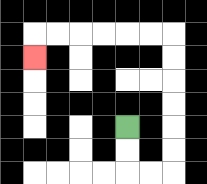{'start': '[5, 5]', 'end': '[1, 2]', 'path_directions': 'D,D,R,R,U,U,U,U,U,U,L,L,L,L,L,L,D', 'path_coordinates': '[[5, 5], [5, 6], [5, 7], [6, 7], [7, 7], [7, 6], [7, 5], [7, 4], [7, 3], [7, 2], [7, 1], [6, 1], [5, 1], [4, 1], [3, 1], [2, 1], [1, 1], [1, 2]]'}